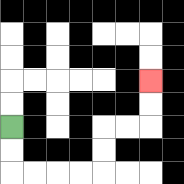{'start': '[0, 5]', 'end': '[6, 3]', 'path_directions': 'D,D,R,R,R,R,U,U,R,R,U,U', 'path_coordinates': '[[0, 5], [0, 6], [0, 7], [1, 7], [2, 7], [3, 7], [4, 7], [4, 6], [4, 5], [5, 5], [6, 5], [6, 4], [6, 3]]'}